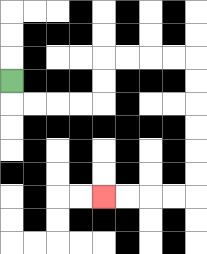{'start': '[0, 3]', 'end': '[4, 8]', 'path_directions': 'D,R,R,R,R,U,U,R,R,R,R,D,D,D,D,D,D,L,L,L,L', 'path_coordinates': '[[0, 3], [0, 4], [1, 4], [2, 4], [3, 4], [4, 4], [4, 3], [4, 2], [5, 2], [6, 2], [7, 2], [8, 2], [8, 3], [8, 4], [8, 5], [8, 6], [8, 7], [8, 8], [7, 8], [6, 8], [5, 8], [4, 8]]'}